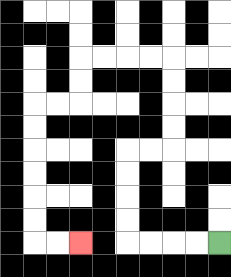{'start': '[9, 10]', 'end': '[3, 10]', 'path_directions': 'L,L,L,L,U,U,U,U,R,R,U,U,U,U,L,L,L,L,D,D,L,L,D,D,D,D,D,D,R,R', 'path_coordinates': '[[9, 10], [8, 10], [7, 10], [6, 10], [5, 10], [5, 9], [5, 8], [5, 7], [5, 6], [6, 6], [7, 6], [7, 5], [7, 4], [7, 3], [7, 2], [6, 2], [5, 2], [4, 2], [3, 2], [3, 3], [3, 4], [2, 4], [1, 4], [1, 5], [1, 6], [1, 7], [1, 8], [1, 9], [1, 10], [2, 10], [3, 10]]'}